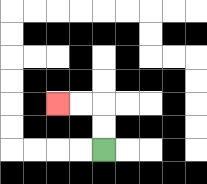{'start': '[4, 6]', 'end': '[2, 4]', 'path_directions': 'U,U,L,L', 'path_coordinates': '[[4, 6], [4, 5], [4, 4], [3, 4], [2, 4]]'}